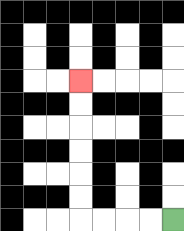{'start': '[7, 9]', 'end': '[3, 3]', 'path_directions': 'L,L,L,L,U,U,U,U,U,U', 'path_coordinates': '[[7, 9], [6, 9], [5, 9], [4, 9], [3, 9], [3, 8], [3, 7], [3, 6], [3, 5], [3, 4], [3, 3]]'}